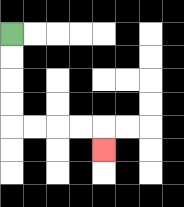{'start': '[0, 1]', 'end': '[4, 6]', 'path_directions': 'D,D,D,D,R,R,R,R,D', 'path_coordinates': '[[0, 1], [0, 2], [0, 3], [0, 4], [0, 5], [1, 5], [2, 5], [3, 5], [4, 5], [4, 6]]'}